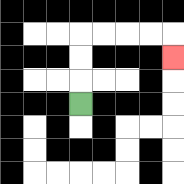{'start': '[3, 4]', 'end': '[7, 2]', 'path_directions': 'U,U,U,R,R,R,R,D', 'path_coordinates': '[[3, 4], [3, 3], [3, 2], [3, 1], [4, 1], [5, 1], [6, 1], [7, 1], [7, 2]]'}